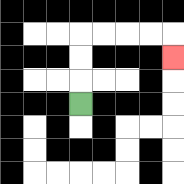{'start': '[3, 4]', 'end': '[7, 2]', 'path_directions': 'U,U,U,R,R,R,R,D', 'path_coordinates': '[[3, 4], [3, 3], [3, 2], [3, 1], [4, 1], [5, 1], [6, 1], [7, 1], [7, 2]]'}